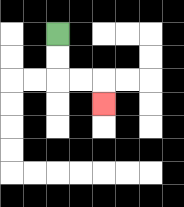{'start': '[2, 1]', 'end': '[4, 4]', 'path_directions': 'D,D,R,R,D', 'path_coordinates': '[[2, 1], [2, 2], [2, 3], [3, 3], [4, 3], [4, 4]]'}